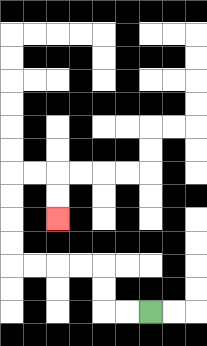{'start': '[6, 13]', 'end': '[2, 9]', 'path_directions': 'L,L,U,U,L,L,L,L,U,U,U,U,R,R,D,D', 'path_coordinates': '[[6, 13], [5, 13], [4, 13], [4, 12], [4, 11], [3, 11], [2, 11], [1, 11], [0, 11], [0, 10], [0, 9], [0, 8], [0, 7], [1, 7], [2, 7], [2, 8], [2, 9]]'}